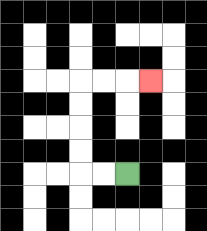{'start': '[5, 7]', 'end': '[6, 3]', 'path_directions': 'L,L,U,U,U,U,R,R,R', 'path_coordinates': '[[5, 7], [4, 7], [3, 7], [3, 6], [3, 5], [3, 4], [3, 3], [4, 3], [5, 3], [6, 3]]'}